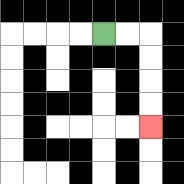{'start': '[4, 1]', 'end': '[6, 5]', 'path_directions': 'R,R,D,D,D,D', 'path_coordinates': '[[4, 1], [5, 1], [6, 1], [6, 2], [6, 3], [6, 4], [6, 5]]'}